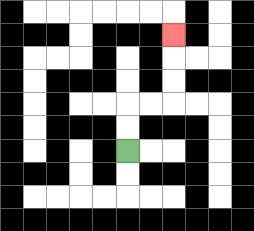{'start': '[5, 6]', 'end': '[7, 1]', 'path_directions': 'U,U,R,R,U,U,U', 'path_coordinates': '[[5, 6], [5, 5], [5, 4], [6, 4], [7, 4], [7, 3], [7, 2], [7, 1]]'}